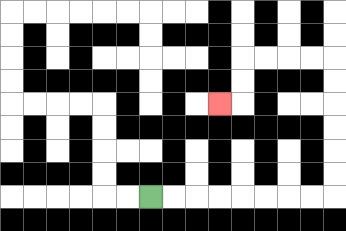{'start': '[6, 8]', 'end': '[9, 4]', 'path_directions': 'R,R,R,R,R,R,R,R,U,U,U,U,U,U,L,L,L,L,D,D,L', 'path_coordinates': '[[6, 8], [7, 8], [8, 8], [9, 8], [10, 8], [11, 8], [12, 8], [13, 8], [14, 8], [14, 7], [14, 6], [14, 5], [14, 4], [14, 3], [14, 2], [13, 2], [12, 2], [11, 2], [10, 2], [10, 3], [10, 4], [9, 4]]'}